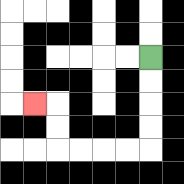{'start': '[6, 2]', 'end': '[1, 4]', 'path_directions': 'D,D,D,D,L,L,L,L,U,U,L', 'path_coordinates': '[[6, 2], [6, 3], [6, 4], [6, 5], [6, 6], [5, 6], [4, 6], [3, 6], [2, 6], [2, 5], [2, 4], [1, 4]]'}